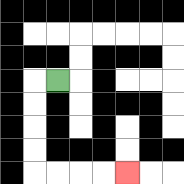{'start': '[2, 3]', 'end': '[5, 7]', 'path_directions': 'L,D,D,D,D,R,R,R,R', 'path_coordinates': '[[2, 3], [1, 3], [1, 4], [1, 5], [1, 6], [1, 7], [2, 7], [3, 7], [4, 7], [5, 7]]'}